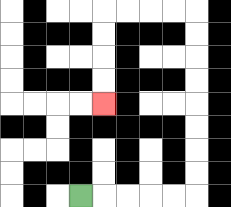{'start': '[3, 8]', 'end': '[4, 4]', 'path_directions': 'R,R,R,R,R,U,U,U,U,U,U,U,U,L,L,L,L,D,D,D,D', 'path_coordinates': '[[3, 8], [4, 8], [5, 8], [6, 8], [7, 8], [8, 8], [8, 7], [8, 6], [8, 5], [8, 4], [8, 3], [8, 2], [8, 1], [8, 0], [7, 0], [6, 0], [5, 0], [4, 0], [4, 1], [4, 2], [4, 3], [4, 4]]'}